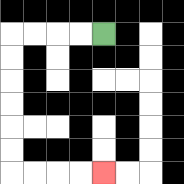{'start': '[4, 1]', 'end': '[4, 7]', 'path_directions': 'L,L,L,L,D,D,D,D,D,D,R,R,R,R', 'path_coordinates': '[[4, 1], [3, 1], [2, 1], [1, 1], [0, 1], [0, 2], [0, 3], [0, 4], [0, 5], [0, 6], [0, 7], [1, 7], [2, 7], [3, 7], [4, 7]]'}